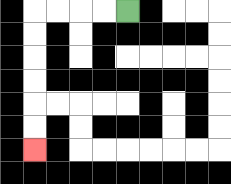{'start': '[5, 0]', 'end': '[1, 6]', 'path_directions': 'L,L,L,L,D,D,D,D,D,D', 'path_coordinates': '[[5, 0], [4, 0], [3, 0], [2, 0], [1, 0], [1, 1], [1, 2], [1, 3], [1, 4], [1, 5], [1, 6]]'}